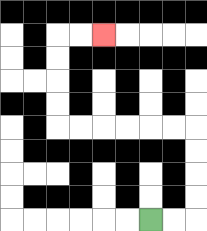{'start': '[6, 9]', 'end': '[4, 1]', 'path_directions': 'R,R,U,U,U,U,L,L,L,L,L,L,U,U,U,U,R,R', 'path_coordinates': '[[6, 9], [7, 9], [8, 9], [8, 8], [8, 7], [8, 6], [8, 5], [7, 5], [6, 5], [5, 5], [4, 5], [3, 5], [2, 5], [2, 4], [2, 3], [2, 2], [2, 1], [3, 1], [4, 1]]'}